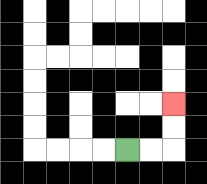{'start': '[5, 6]', 'end': '[7, 4]', 'path_directions': 'R,R,U,U', 'path_coordinates': '[[5, 6], [6, 6], [7, 6], [7, 5], [7, 4]]'}